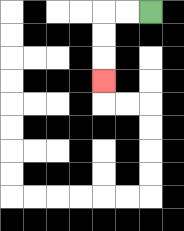{'start': '[6, 0]', 'end': '[4, 3]', 'path_directions': 'L,L,D,D,D', 'path_coordinates': '[[6, 0], [5, 0], [4, 0], [4, 1], [4, 2], [4, 3]]'}